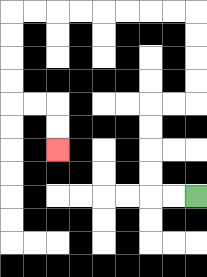{'start': '[8, 8]', 'end': '[2, 6]', 'path_directions': 'L,L,U,U,U,U,R,R,U,U,U,U,L,L,L,L,L,L,L,L,D,D,D,D,R,R,D,D', 'path_coordinates': '[[8, 8], [7, 8], [6, 8], [6, 7], [6, 6], [6, 5], [6, 4], [7, 4], [8, 4], [8, 3], [8, 2], [8, 1], [8, 0], [7, 0], [6, 0], [5, 0], [4, 0], [3, 0], [2, 0], [1, 0], [0, 0], [0, 1], [0, 2], [0, 3], [0, 4], [1, 4], [2, 4], [2, 5], [2, 6]]'}